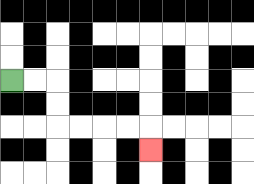{'start': '[0, 3]', 'end': '[6, 6]', 'path_directions': 'R,R,D,D,R,R,R,R,D', 'path_coordinates': '[[0, 3], [1, 3], [2, 3], [2, 4], [2, 5], [3, 5], [4, 5], [5, 5], [6, 5], [6, 6]]'}